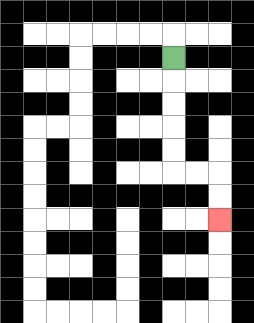{'start': '[7, 2]', 'end': '[9, 9]', 'path_directions': 'D,D,D,D,D,R,R,D,D', 'path_coordinates': '[[7, 2], [7, 3], [7, 4], [7, 5], [7, 6], [7, 7], [8, 7], [9, 7], [9, 8], [9, 9]]'}